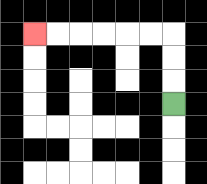{'start': '[7, 4]', 'end': '[1, 1]', 'path_directions': 'U,U,U,L,L,L,L,L,L', 'path_coordinates': '[[7, 4], [7, 3], [7, 2], [7, 1], [6, 1], [5, 1], [4, 1], [3, 1], [2, 1], [1, 1]]'}